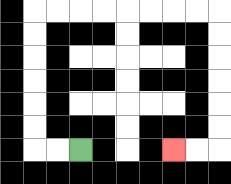{'start': '[3, 6]', 'end': '[7, 6]', 'path_directions': 'L,L,U,U,U,U,U,U,R,R,R,R,R,R,R,R,D,D,D,D,D,D,L,L', 'path_coordinates': '[[3, 6], [2, 6], [1, 6], [1, 5], [1, 4], [1, 3], [1, 2], [1, 1], [1, 0], [2, 0], [3, 0], [4, 0], [5, 0], [6, 0], [7, 0], [8, 0], [9, 0], [9, 1], [9, 2], [9, 3], [9, 4], [9, 5], [9, 6], [8, 6], [7, 6]]'}